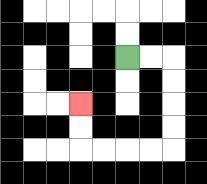{'start': '[5, 2]', 'end': '[3, 4]', 'path_directions': 'R,R,D,D,D,D,L,L,L,L,U,U', 'path_coordinates': '[[5, 2], [6, 2], [7, 2], [7, 3], [7, 4], [7, 5], [7, 6], [6, 6], [5, 6], [4, 6], [3, 6], [3, 5], [3, 4]]'}